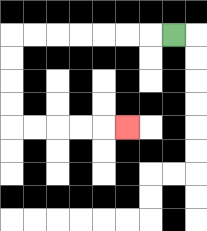{'start': '[7, 1]', 'end': '[5, 5]', 'path_directions': 'L,L,L,L,L,L,L,D,D,D,D,R,R,R,R,R', 'path_coordinates': '[[7, 1], [6, 1], [5, 1], [4, 1], [3, 1], [2, 1], [1, 1], [0, 1], [0, 2], [0, 3], [0, 4], [0, 5], [1, 5], [2, 5], [3, 5], [4, 5], [5, 5]]'}